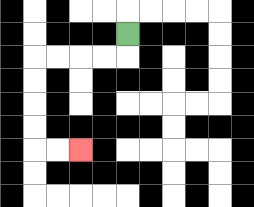{'start': '[5, 1]', 'end': '[3, 6]', 'path_directions': 'D,L,L,L,L,D,D,D,D,R,R', 'path_coordinates': '[[5, 1], [5, 2], [4, 2], [3, 2], [2, 2], [1, 2], [1, 3], [1, 4], [1, 5], [1, 6], [2, 6], [3, 6]]'}